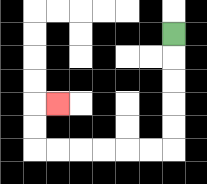{'start': '[7, 1]', 'end': '[2, 4]', 'path_directions': 'D,D,D,D,D,L,L,L,L,L,L,U,U,R', 'path_coordinates': '[[7, 1], [7, 2], [7, 3], [7, 4], [7, 5], [7, 6], [6, 6], [5, 6], [4, 6], [3, 6], [2, 6], [1, 6], [1, 5], [1, 4], [2, 4]]'}